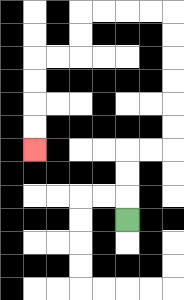{'start': '[5, 9]', 'end': '[1, 6]', 'path_directions': 'U,U,U,R,R,U,U,U,U,U,U,L,L,L,L,D,D,L,L,D,D,D,D', 'path_coordinates': '[[5, 9], [5, 8], [5, 7], [5, 6], [6, 6], [7, 6], [7, 5], [7, 4], [7, 3], [7, 2], [7, 1], [7, 0], [6, 0], [5, 0], [4, 0], [3, 0], [3, 1], [3, 2], [2, 2], [1, 2], [1, 3], [1, 4], [1, 5], [1, 6]]'}